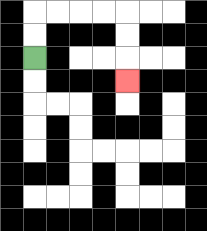{'start': '[1, 2]', 'end': '[5, 3]', 'path_directions': 'U,U,R,R,R,R,D,D,D', 'path_coordinates': '[[1, 2], [1, 1], [1, 0], [2, 0], [3, 0], [4, 0], [5, 0], [5, 1], [5, 2], [5, 3]]'}